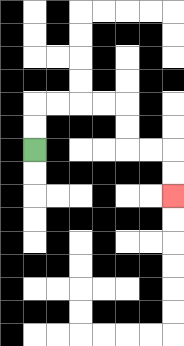{'start': '[1, 6]', 'end': '[7, 8]', 'path_directions': 'U,U,R,R,R,R,D,D,R,R,D,D', 'path_coordinates': '[[1, 6], [1, 5], [1, 4], [2, 4], [3, 4], [4, 4], [5, 4], [5, 5], [5, 6], [6, 6], [7, 6], [7, 7], [7, 8]]'}